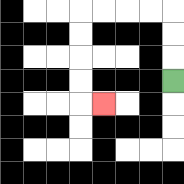{'start': '[7, 3]', 'end': '[4, 4]', 'path_directions': 'U,U,U,L,L,L,L,D,D,D,D,R', 'path_coordinates': '[[7, 3], [7, 2], [7, 1], [7, 0], [6, 0], [5, 0], [4, 0], [3, 0], [3, 1], [3, 2], [3, 3], [3, 4], [4, 4]]'}